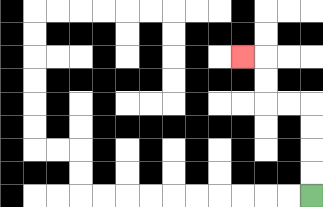{'start': '[13, 8]', 'end': '[10, 2]', 'path_directions': 'U,U,U,U,L,L,U,U,L', 'path_coordinates': '[[13, 8], [13, 7], [13, 6], [13, 5], [13, 4], [12, 4], [11, 4], [11, 3], [11, 2], [10, 2]]'}